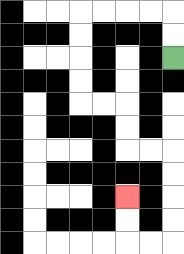{'start': '[7, 2]', 'end': '[5, 8]', 'path_directions': 'U,U,L,L,L,L,D,D,D,D,R,R,D,D,R,R,D,D,D,D,L,L,U,U', 'path_coordinates': '[[7, 2], [7, 1], [7, 0], [6, 0], [5, 0], [4, 0], [3, 0], [3, 1], [3, 2], [3, 3], [3, 4], [4, 4], [5, 4], [5, 5], [5, 6], [6, 6], [7, 6], [7, 7], [7, 8], [7, 9], [7, 10], [6, 10], [5, 10], [5, 9], [5, 8]]'}